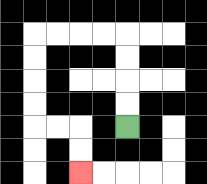{'start': '[5, 5]', 'end': '[3, 7]', 'path_directions': 'U,U,U,U,L,L,L,L,D,D,D,D,R,R,D,D', 'path_coordinates': '[[5, 5], [5, 4], [5, 3], [5, 2], [5, 1], [4, 1], [3, 1], [2, 1], [1, 1], [1, 2], [1, 3], [1, 4], [1, 5], [2, 5], [3, 5], [3, 6], [3, 7]]'}